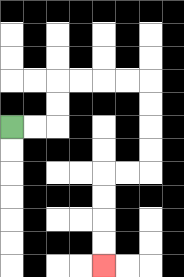{'start': '[0, 5]', 'end': '[4, 11]', 'path_directions': 'R,R,U,U,R,R,R,R,D,D,D,D,L,L,D,D,D,D', 'path_coordinates': '[[0, 5], [1, 5], [2, 5], [2, 4], [2, 3], [3, 3], [4, 3], [5, 3], [6, 3], [6, 4], [6, 5], [6, 6], [6, 7], [5, 7], [4, 7], [4, 8], [4, 9], [4, 10], [4, 11]]'}